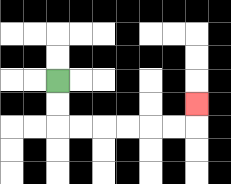{'start': '[2, 3]', 'end': '[8, 4]', 'path_directions': 'D,D,R,R,R,R,R,R,U', 'path_coordinates': '[[2, 3], [2, 4], [2, 5], [3, 5], [4, 5], [5, 5], [6, 5], [7, 5], [8, 5], [8, 4]]'}